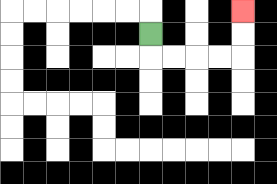{'start': '[6, 1]', 'end': '[10, 0]', 'path_directions': 'D,R,R,R,R,U,U', 'path_coordinates': '[[6, 1], [6, 2], [7, 2], [8, 2], [9, 2], [10, 2], [10, 1], [10, 0]]'}